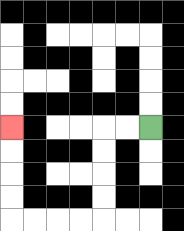{'start': '[6, 5]', 'end': '[0, 5]', 'path_directions': 'L,L,D,D,D,D,L,L,L,L,U,U,U,U', 'path_coordinates': '[[6, 5], [5, 5], [4, 5], [4, 6], [4, 7], [4, 8], [4, 9], [3, 9], [2, 9], [1, 9], [0, 9], [0, 8], [0, 7], [0, 6], [0, 5]]'}